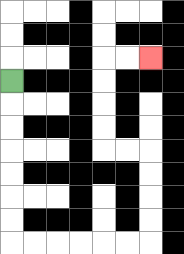{'start': '[0, 3]', 'end': '[6, 2]', 'path_directions': 'D,D,D,D,D,D,D,R,R,R,R,R,R,U,U,U,U,L,L,U,U,U,U,R,R', 'path_coordinates': '[[0, 3], [0, 4], [0, 5], [0, 6], [0, 7], [0, 8], [0, 9], [0, 10], [1, 10], [2, 10], [3, 10], [4, 10], [5, 10], [6, 10], [6, 9], [6, 8], [6, 7], [6, 6], [5, 6], [4, 6], [4, 5], [4, 4], [4, 3], [4, 2], [5, 2], [6, 2]]'}